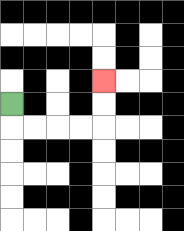{'start': '[0, 4]', 'end': '[4, 3]', 'path_directions': 'D,R,R,R,R,U,U', 'path_coordinates': '[[0, 4], [0, 5], [1, 5], [2, 5], [3, 5], [4, 5], [4, 4], [4, 3]]'}